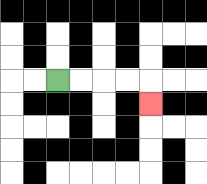{'start': '[2, 3]', 'end': '[6, 4]', 'path_directions': 'R,R,R,R,D', 'path_coordinates': '[[2, 3], [3, 3], [4, 3], [5, 3], [6, 3], [6, 4]]'}